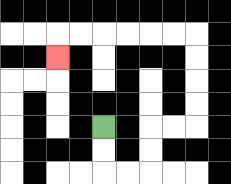{'start': '[4, 5]', 'end': '[2, 2]', 'path_directions': 'D,D,R,R,U,U,R,R,U,U,U,U,L,L,L,L,L,L,D', 'path_coordinates': '[[4, 5], [4, 6], [4, 7], [5, 7], [6, 7], [6, 6], [6, 5], [7, 5], [8, 5], [8, 4], [8, 3], [8, 2], [8, 1], [7, 1], [6, 1], [5, 1], [4, 1], [3, 1], [2, 1], [2, 2]]'}